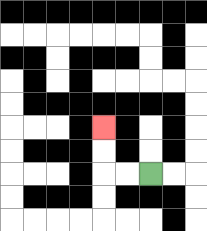{'start': '[6, 7]', 'end': '[4, 5]', 'path_directions': 'L,L,U,U', 'path_coordinates': '[[6, 7], [5, 7], [4, 7], [4, 6], [4, 5]]'}